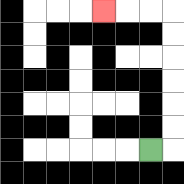{'start': '[6, 6]', 'end': '[4, 0]', 'path_directions': 'R,U,U,U,U,U,U,L,L,L', 'path_coordinates': '[[6, 6], [7, 6], [7, 5], [7, 4], [7, 3], [7, 2], [7, 1], [7, 0], [6, 0], [5, 0], [4, 0]]'}